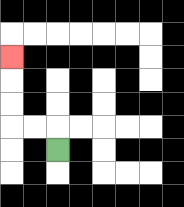{'start': '[2, 6]', 'end': '[0, 2]', 'path_directions': 'U,L,L,U,U,U', 'path_coordinates': '[[2, 6], [2, 5], [1, 5], [0, 5], [0, 4], [0, 3], [0, 2]]'}